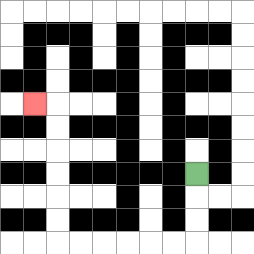{'start': '[8, 7]', 'end': '[1, 4]', 'path_directions': 'D,D,D,L,L,L,L,L,L,U,U,U,U,U,U,L', 'path_coordinates': '[[8, 7], [8, 8], [8, 9], [8, 10], [7, 10], [6, 10], [5, 10], [4, 10], [3, 10], [2, 10], [2, 9], [2, 8], [2, 7], [2, 6], [2, 5], [2, 4], [1, 4]]'}